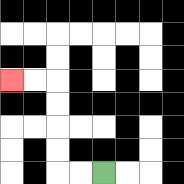{'start': '[4, 7]', 'end': '[0, 3]', 'path_directions': 'L,L,U,U,U,U,L,L', 'path_coordinates': '[[4, 7], [3, 7], [2, 7], [2, 6], [2, 5], [2, 4], [2, 3], [1, 3], [0, 3]]'}